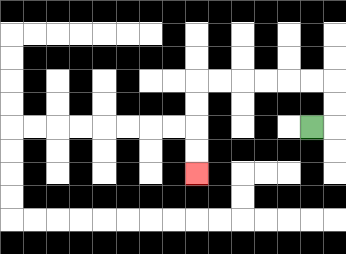{'start': '[13, 5]', 'end': '[8, 7]', 'path_directions': 'R,U,U,L,L,L,L,L,L,D,D,D,D', 'path_coordinates': '[[13, 5], [14, 5], [14, 4], [14, 3], [13, 3], [12, 3], [11, 3], [10, 3], [9, 3], [8, 3], [8, 4], [8, 5], [8, 6], [8, 7]]'}